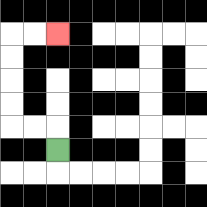{'start': '[2, 6]', 'end': '[2, 1]', 'path_directions': 'U,L,L,U,U,U,U,R,R', 'path_coordinates': '[[2, 6], [2, 5], [1, 5], [0, 5], [0, 4], [0, 3], [0, 2], [0, 1], [1, 1], [2, 1]]'}